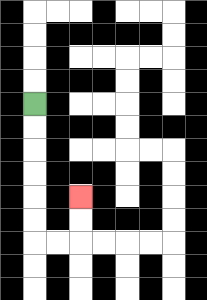{'start': '[1, 4]', 'end': '[3, 8]', 'path_directions': 'D,D,D,D,D,D,R,R,U,U', 'path_coordinates': '[[1, 4], [1, 5], [1, 6], [1, 7], [1, 8], [1, 9], [1, 10], [2, 10], [3, 10], [3, 9], [3, 8]]'}